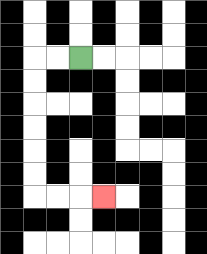{'start': '[3, 2]', 'end': '[4, 8]', 'path_directions': 'L,L,D,D,D,D,D,D,R,R,R', 'path_coordinates': '[[3, 2], [2, 2], [1, 2], [1, 3], [1, 4], [1, 5], [1, 6], [1, 7], [1, 8], [2, 8], [3, 8], [4, 8]]'}